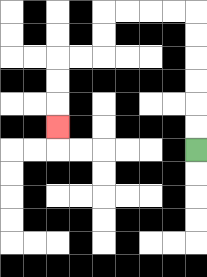{'start': '[8, 6]', 'end': '[2, 5]', 'path_directions': 'U,U,U,U,U,U,L,L,L,L,D,D,L,L,D,D,D', 'path_coordinates': '[[8, 6], [8, 5], [8, 4], [8, 3], [8, 2], [8, 1], [8, 0], [7, 0], [6, 0], [5, 0], [4, 0], [4, 1], [4, 2], [3, 2], [2, 2], [2, 3], [2, 4], [2, 5]]'}